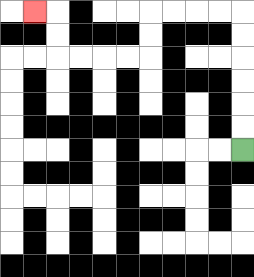{'start': '[10, 6]', 'end': '[1, 0]', 'path_directions': 'U,U,U,U,U,U,L,L,L,L,D,D,L,L,L,L,U,U,L', 'path_coordinates': '[[10, 6], [10, 5], [10, 4], [10, 3], [10, 2], [10, 1], [10, 0], [9, 0], [8, 0], [7, 0], [6, 0], [6, 1], [6, 2], [5, 2], [4, 2], [3, 2], [2, 2], [2, 1], [2, 0], [1, 0]]'}